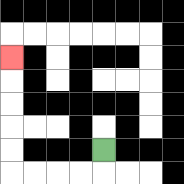{'start': '[4, 6]', 'end': '[0, 2]', 'path_directions': 'D,L,L,L,L,U,U,U,U,U', 'path_coordinates': '[[4, 6], [4, 7], [3, 7], [2, 7], [1, 7], [0, 7], [0, 6], [0, 5], [0, 4], [0, 3], [0, 2]]'}